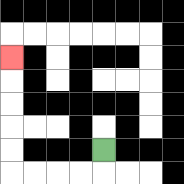{'start': '[4, 6]', 'end': '[0, 2]', 'path_directions': 'D,L,L,L,L,U,U,U,U,U', 'path_coordinates': '[[4, 6], [4, 7], [3, 7], [2, 7], [1, 7], [0, 7], [0, 6], [0, 5], [0, 4], [0, 3], [0, 2]]'}